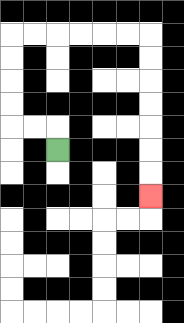{'start': '[2, 6]', 'end': '[6, 8]', 'path_directions': 'U,L,L,U,U,U,U,R,R,R,R,R,R,D,D,D,D,D,D,D', 'path_coordinates': '[[2, 6], [2, 5], [1, 5], [0, 5], [0, 4], [0, 3], [0, 2], [0, 1], [1, 1], [2, 1], [3, 1], [4, 1], [5, 1], [6, 1], [6, 2], [6, 3], [6, 4], [6, 5], [6, 6], [6, 7], [6, 8]]'}